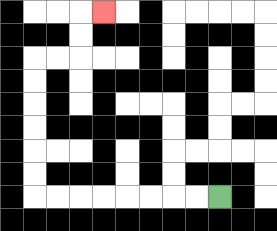{'start': '[9, 8]', 'end': '[4, 0]', 'path_directions': 'L,L,L,L,L,L,L,L,U,U,U,U,U,U,R,R,U,U,R', 'path_coordinates': '[[9, 8], [8, 8], [7, 8], [6, 8], [5, 8], [4, 8], [3, 8], [2, 8], [1, 8], [1, 7], [1, 6], [1, 5], [1, 4], [1, 3], [1, 2], [2, 2], [3, 2], [3, 1], [3, 0], [4, 0]]'}